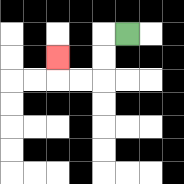{'start': '[5, 1]', 'end': '[2, 2]', 'path_directions': 'L,D,D,L,L,U', 'path_coordinates': '[[5, 1], [4, 1], [4, 2], [4, 3], [3, 3], [2, 3], [2, 2]]'}